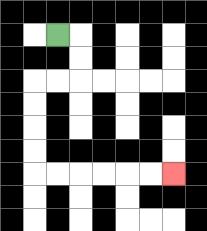{'start': '[2, 1]', 'end': '[7, 7]', 'path_directions': 'R,D,D,L,L,D,D,D,D,R,R,R,R,R,R', 'path_coordinates': '[[2, 1], [3, 1], [3, 2], [3, 3], [2, 3], [1, 3], [1, 4], [1, 5], [1, 6], [1, 7], [2, 7], [3, 7], [4, 7], [5, 7], [6, 7], [7, 7]]'}